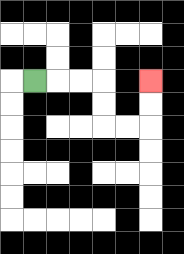{'start': '[1, 3]', 'end': '[6, 3]', 'path_directions': 'R,R,R,D,D,R,R,U,U', 'path_coordinates': '[[1, 3], [2, 3], [3, 3], [4, 3], [4, 4], [4, 5], [5, 5], [6, 5], [6, 4], [6, 3]]'}